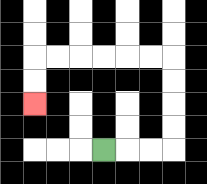{'start': '[4, 6]', 'end': '[1, 4]', 'path_directions': 'R,R,R,U,U,U,U,L,L,L,L,L,L,D,D', 'path_coordinates': '[[4, 6], [5, 6], [6, 6], [7, 6], [7, 5], [7, 4], [7, 3], [7, 2], [6, 2], [5, 2], [4, 2], [3, 2], [2, 2], [1, 2], [1, 3], [1, 4]]'}